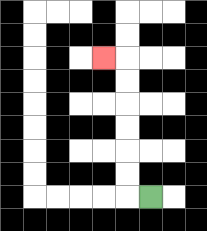{'start': '[6, 8]', 'end': '[4, 2]', 'path_directions': 'L,U,U,U,U,U,U,L', 'path_coordinates': '[[6, 8], [5, 8], [5, 7], [5, 6], [5, 5], [5, 4], [5, 3], [5, 2], [4, 2]]'}